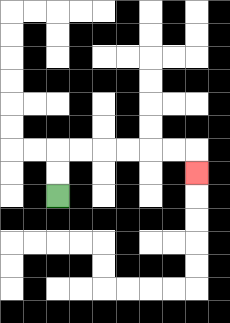{'start': '[2, 8]', 'end': '[8, 7]', 'path_directions': 'U,U,R,R,R,R,R,R,D', 'path_coordinates': '[[2, 8], [2, 7], [2, 6], [3, 6], [4, 6], [5, 6], [6, 6], [7, 6], [8, 6], [8, 7]]'}